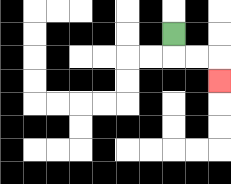{'start': '[7, 1]', 'end': '[9, 3]', 'path_directions': 'D,R,R,D', 'path_coordinates': '[[7, 1], [7, 2], [8, 2], [9, 2], [9, 3]]'}